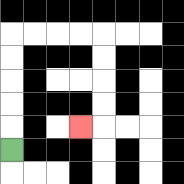{'start': '[0, 6]', 'end': '[3, 5]', 'path_directions': 'U,U,U,U,U,R,R,R,R,D,D,D,D,L', 'path_coordinates': '[[0, 6], [0, 5], [0, 4], [0, 3], [0, 2], [0, 1], [1, 1], [2, 1], [3, 1], [4, 1], [4, 2], [4, 3], [4, 4], [4, 5], [3, 5]]'}